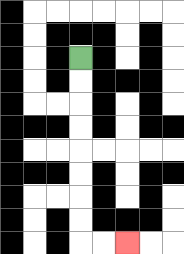{'start': '[3, 2]', 'end': '[5, 10]', 'path_directions': 'D,D,D,D,D,D,D,D,R,R', 'path_coordinates': '[[3, 2], [3, 3], [3, 4], [3, 5], [3, 6], [3, 7], [3, 8], [3, 9], [3, 10], [4, 10], [5, 10]]'}